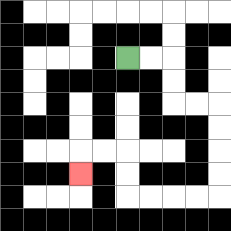{'start': '[5, 2]', 'end': '[3, 7]', 'path_directions': 'R,R,D,D,R,R,D,D,D,D,L,L,L,L,U,U,L,L,D', 'path_coordinates': '[[5, 2], [6, 2], [7, 2], [7, 3], [7, 4], [8, 4], [9, 4], [9, 5], [9, 6], [9, 7], [9, 8], [8, 8], [7, 8], [6, 8], [5, 8], [5, 7], [5, 6], [4, 6], [3, 6], [3, 7]]'}